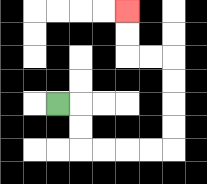{'start': '[2, 4]', 'end': '[5, 0]', 'path_directions': 'R,D,D,R,R,R,R,U,U,U,U,L,L,U,U', 'path_coordinates': '[[2, 4], [3, 4], [3, 5], [3, 6], [4, 6], [5, 6], [6, 6], [7, 6], [7, 5], [7, 4], [7, 3], [7, 2], [6, 2], [5, 2], [5, 1], [5, 0]]'}